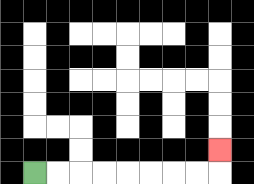{'start': '[1, 7]', 'end': '[9, 6]', 'path_directions': 'R,R,R,R,R,R,R,R,U', 'path_coordinates': '[[1, 7], [2, 7], [3, 7], [4, 7], [5, 7], [6, 7], [7, 7], [8, 7], [9, 7], [9, 6]]'}